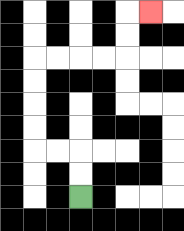{'start': '[3, 8]', 'end': '[6, 0]', 'path_directions': 'U,U,L,L,U,U,U,U,R,R,R,R,U,U,R', 'path_coordinates': '[[3, 8], [3, 7], [3, 6], [2, 6], [1, 6], [1, 5], [1, 4], [1, 3], [1, 2], [2, 2], [3, 2], [4, 2], [5, 2], [5, 1], [5, 0], [6, 0]]'}